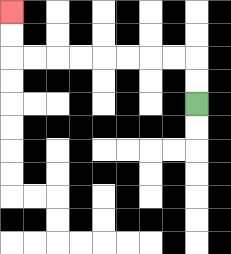{'start': '[8, 4]', 'end': '[0, 0]', 'path_directions': 'U,U,L,L,L,L,L,L,L,L,U,U', 'path_coordinates': '[[8, 4], [8, 3], [8, 2], [7, 2], [6, 2], [5, 2], [4, 2], [3, 2], [2, 2], [1, 2], [0, 2], [0, 1], [0, 0]]'}